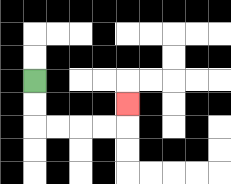{'start': '[1, 3]', 'end': '[5, 4]', 'path_directions': 'D,D,R,R,R,R,U', 'path_coordinates': '[[1, 3], [1, 4], [1, 5], [2, 5], [3, 5], [4, 5], [5, 5], [5, 4]]'}